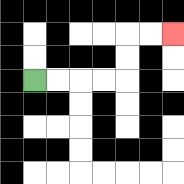{'start': '[1, 3]', 'end': '[7, 1]', 'path_directions': 'R,R,R,R,U,U,R,R', 'path_coordinates': '[[1, 3], [2, 3], [3, 3], [4, 3], [5, 3], [5, 2], [5, 1], [6, 1], [7, 1]]'}